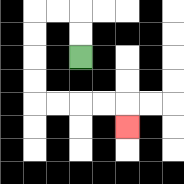{'start': '[3, 2]', 'end': '[5, 5]', 'path_directions': 'U,U,L,L,D,D,D,D,R,R,R,R,D', 'path_coordinates': '[[3, 2], [3, 1], [3, 0], [2, 0], [1, 0], [1, 1], [1, 2], [1, 3], [1, 4], [2, 4], [3, 4], [4, 4], [5, 4], [5, 5]]'}